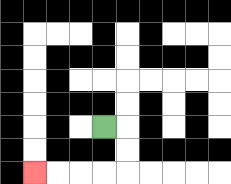{'start': '[4, 5]', 'end': '[1, 7]', 'path_directions': 'R,D,D,L,L,L,L', 'path_coordinates': '[[4, 5], [5, 5], [5, 6], [5, 7], [4, 7], [3, 7], [2, 7], [1, 7]]'}